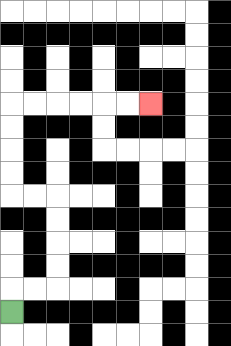{'start': '[0, 13]', 'end': '[6, 4]', 'path_directions': 'U,R,R,U,U,U,U,L,L,U,U,U,U,R,R,R,R,R,R', 'path_coordinates': '[[0, 13], [0, 12], [1, 12], [2, 12], [2, 11], [2, 10], [2, 9], [2, 8], [1, 8], [0, 8], [0, 7], [0, 6], [0, 5], [0, 4], [1, 4], [2, 4], [3, 4], [4, 4], [5, 4], [6, 4]]'}